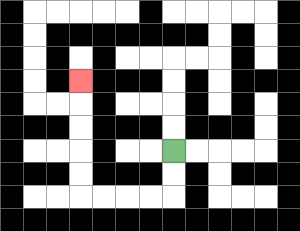{'start': '[7, 6]', 'end': '[3, 3]', 'path_directions': 'D,D,L,L,L,L,U,U,U,U,U', 'path_coordinates': '[[7, 6], [7, 7], [7, 8], [6, 8], [5, 8], [4, 8], [3, 8], [3, 7], [3, 6], [3, 5], [3, 4], [3, 3]]'}